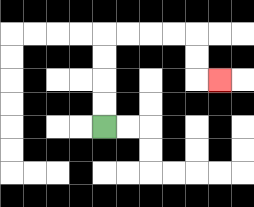{'start': '[4, 5]', 'end': '[9, 3]', 'path_directions': 'U,U,U,U,R,R,R,R,D,D,R', 'path_coordinates': '[[4, 5], [4, 4], [4, 3], [4, 2], [4, 1], [5, 1], [6, 1], [7, 1], [8, 1], [8, 2], [8, 3], [9, 3]]'}